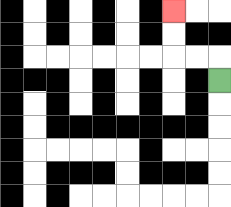{'start': '[9, 3]', 'end': '[7, 0]', 'path_directions': 'U,L,L,U,U', 'path_coordinates': '[[9, 3], [9, 2], [8, 2], [7, 2], [7, 1], [7, 0]]'}